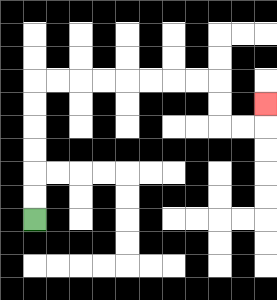{'start': '[1, 9]', 'end': '[11, 4]', 'path_directions': 'U,U,U,U,U,U,R,R,R,R,R,R,R,R,D,D,R,R,U', 'path_coordinates': '[[1, 9], [1, 8], [1, 7], [1, 6], [1, 5], [1, 4], [1, 3], [2, 3], [3, 3], [4, 3], [5, 3], [6, 3], [7, 3], [8, 3], [9, 3], [9, 4], [9, 5], [10, 5], [11, 5], [11, 4]]'}